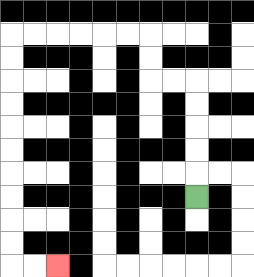{'start': '[8, 8]', 'end': '[2, 11]', 'path_directions': 'U,U,U,U,U,L,L,U,U,L,L,L,L,L,L,D,D,D,D,D,D,D,D,D,D,R,R', 'path_coordinates': '[[8, 8], [8, 7], [8, 6], [8, 5], [8, 4], [8, 3], [7, 3], [6, 3], [6, 2], [6, 1], [5, 1], [4, 1], [3, 1], [2, 1], [1, 1], [0, 1], [0, 2], [0, 3], [0, 4], [0, 5], [0, 6], [0, 7], [0, 8], [0, 9], [0, 10], [0, 11], [1, 11], [2, 11]]'}